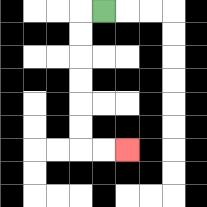{'start': '[4, 0]', 'end': '[5, 6]', 'path_directions': 'L,D,D,D,D,D,D,R,R', 'path_coordinates': '[[4, 0], [3, 0], [3, 1], [3, 2], [3, 3], [3, 4], [3, 5], [3, 6], [4, 6], [5, 6]]'}